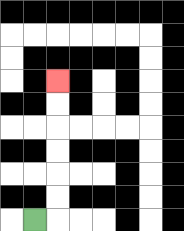{'start': '[1, 9]', 'end': '[2, 3]', 'path_directions': 'R,U,U,U,U,U,U', 'path_coordinates': '[[1, 9], [2, 9], [2, 8], [2, 7], [2, 6], [2, 5], [2, 4], [2, 3]]'}